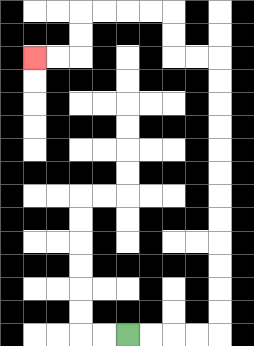{'start': '[5, 14]', 'end': '[1, 2]', 'path_directions': 'R,R,R,R,U,U,U,U,U,U,U,U,U,U,U,U,L,L,U,U,L,L,L,L,D,D,L,L', 'path_coordinates': '[[5, 14], [6, 14], [7, 14], [8, 14], [9, 14], [9, 13], [9, 12], [9, 11], [9, 10], [9, 9], [9, 8], [9, 7], [9, 6], [9, 5], [9, 4], [9, 3], [9, 2], [8, 2], [7, 2], [7, 1], [7, 0], [6, 0], [5, 0], [4, 0], [3, 0], [3, 1], [3, 2], [2, 2], [1, 2]]'}